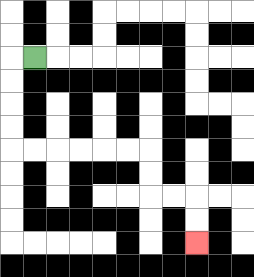{'start': '[1, 2]', 'end': '[8, 10]', 'path_directions': 'L,D,D,D,D,R,R,R,R,R,R,D,D,R,R,D,D', 'path_coordinates': '[[1, 2], [0, 2], [0, 3], [0, 4], [0, 5], [0, 6], [1, 6], [2, 6], [3, 6], [4, 6], [5, 6], [6, 6], [6, 7], [6, 8], [7, 8], [8, 8], [8, 9], [8, 10]]'}